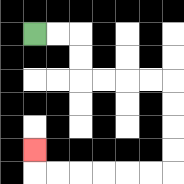{'start': '[1, 1]', 'end': '[1, 6]', 'path_directions': 'R,R,D,D,R,R,R,R,D,D,D,D,L,L,L,L,L,L,U', 'path_coordinates': '[[1, 1], [2, 1], [3, 1], [3, 2], [3, 3], [4, 3], [5, 3], [6, 3], [7, 3], [7, 4], [7, 5], [7, 6], [7, 7], [6, 7], [5, 7], [4, 7], [3, 7], [2, 7], [1, 7], [1, 6]]'}